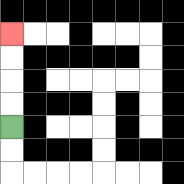{'start': '[0, 5]', 'end': '[0, 1]', 'path_directions': 'U,U,U,U', 'path_coordinates': '[[0, 5], [0, 4], [0, 3], [0, 2], [0, 1]]'}